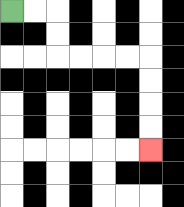{'start': '[0, 0]', 'end': '[6, 6]', 'path_directions': 'R,R,D,D,R,R,R,R,D,D,D,D', 'path_coordinates': '[[0, 0], [1, 0], [2, 0], [2, 1], [2, 2], [3, 2], [4, 2], [5, 2], [6, 2], [6, 3], [6, 4], [6, 5], [6, 6]]'}